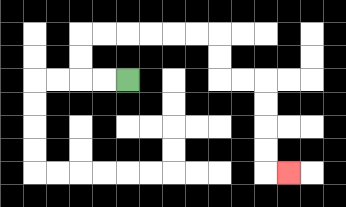{'start': '[5, 3]', 'end': '[12, 7]', 'path_directions': 'L,L,U,U,R,R,R,R,R,R,D,D,R,R,D,D,D,D,R', 'path_coordinates': '[[5, 3], [4, 3], [3, 3], [3, 2], [3, 1], [4, 1], [5, 1], [6, 1], [7, 1], [8, 1], [9, 1], [9, 2], [9, 3], [10, 3], [11, 3], [11, 4], [11, 5], [11, 6], [11, 7], [12, 7]]'}